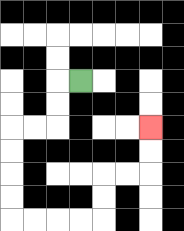{'start': '[3, 3]', 'end': '[6, 5]', 'path_directions': 'L,D,D,L,L,D,D,D,D,R,R,R,R,U,U,R,R,U,U', 'path_coordinates': '[[3, 3], [2, 3], [2, 4], [2, 5], [1, 5], [0, 5], [0, 6], [0, 7], [0, 8], [0, 9], [1, 9], [2, 9], [3, 9], [4, 9], [4, 8], [4, 7], [5, 7], [6, 7], [6, 6], [6, 5]]'}